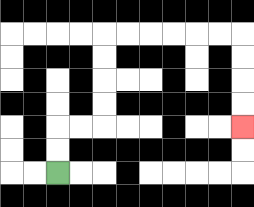{'start': '[2, 7]', 'end': '[10, 5]', 'path_directions': 'U,U,R,R,U,U,U,U,R,R,R,R,R,R,D,D,D,D', 'path_coordinates': '[[2, 7], [2, 6], [2, 5], [3, 5], [4, 5], [4, 4], [4, 3], [4, 2], [4, 1], [5, 1], [6, 1], [7, 1], [8, 1], [9, 1], [10, 1], [10, 2], [10, 3], [10, 4], [10, 5]]'}